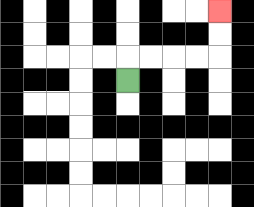{'start': '[5, 3]', 'end': '[9, 0]', 'path_directions': 'U,R,R,R,R,U,U', 'path_coordinates': '[[5, 3], [5, 2], [6, 2], [7, 2], [8, 2], [9, 2], [9, 1], [9, 0]]'}